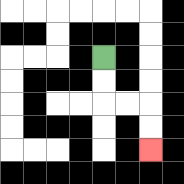{'start': '[4, 2]', 'end': '[6, 6]', 'path_directions': 'D,D,R,R,D,D', 'path_coordinates': '[[4, 2], [4, 3], [4, 4], [5, 4], [6, 4], [6, 5], [6, 6]]'}